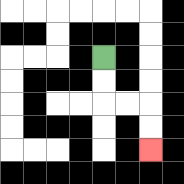{'start': '[4, 2]', 'end': '[6, 6]', 'path_directions': 'D,D,R,R,D,D', 'path_coordinates': '[[4, 2], [4, 3], [4, 4], [5, 4], [6, 4], [6, 5], [6, 6]]'}